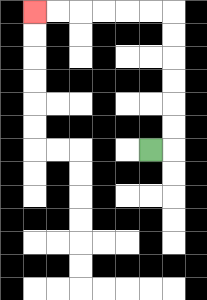{'start': '[6, 6]', 'end': '[1, 0]', 'path_directions': 'R,U,U,U,U,U,U,L,L,L,L,L,L', 'path_coordinates': '[[6, 6], [7, 6], [7, 5], [7, 4], [7, 3], [7, 2], [7, 1], [7, 0], [6, 0], [5, 0], [4, 0], [3, 0], [2, 0], [1, 0]]'}